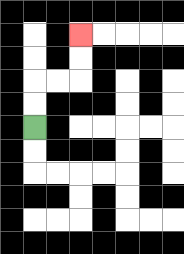{'start': '[1, 5]', 'end': '[3, 1]', 'path_directions': 'U,U,R,R,U,U', 'path_coordinates': '[[1, 5], [1, 4], [1, 3], [2, 3], [3, 3], [3, 2], [3, 1]]'}